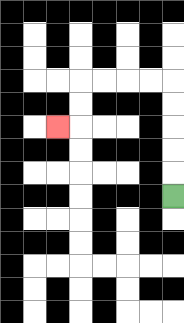{'start': '[7, 8]', 'end': '[2, 5]', 'path_directions': 'U,U,U,U,U,L,L,L,L,D,D,L', 'path_coordinates': '[[7, 8], [7, 7], [7, 6], [7, 5], [7, 4], [7, 3], [6, 3], [5, 3], [4, 3], [3, 3], [3, 4], [3, 5], [2, 5]]'}